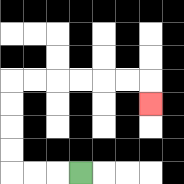{'start': '[3, 7]', 'end': '[6, 4]', 'path_directions': 'L,L,L,U,U,U,U,R,R,R,R,R,R,D', 'path_coordinates': '[[3, 7], [2, 7], [1, 7], [0, 7], [0, 6], [0, 5], [0, 4], [0, 3], [1, 3], [2, 3], [3, 3], [4, 3], [5, 3], [6, 3], [6, 4]]'}